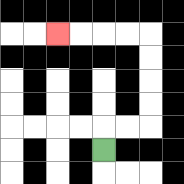{'start': '[4, 6]', 'end': '[2, 1]', 'path_directions': 'U,R,R,U,U,U,U,L,L,L,L', 'path_coordinates': '[[4, 6], [4, 5], [5, 5], [6, 5], [6, 4], [6, 3], [6, 2], [6, 1], [5, 1], [4, 1], [3, 1], [2, 1]]'}